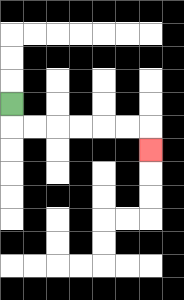{'start': '[0, 4]', 'end': '[6, 6]', 'path_directions': 'D,R,R,R,R,R,R,D', 'path_coordinates': '[[0, 4], [0, 5], [1, 5], [2, 5], [3, 5], [4, 5], [5, 5], [6, 5], [6, 6]]'}